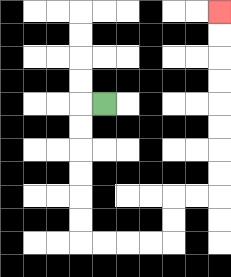{'start': '[4, 4]', 'end': '[9, 0]', 'path_directions': 'L,D,D,D,D,D,D,R,R,R,R,U,U,R,R,U,U,U,U,U,U,U,U', 'path_coordinates': '[[4, 4], [3, 4], [3, 5], [3, 6], [3, 7], [3, 8], [3, 9], [3, 10], [4, 10], [5, 10], [6, 10], [7, 10], [7, 9], [7, 8], [8, 8], [9, 8], [9, 7], [9, 6], [9, 5], [9, 4], [9, 3], [9, 2], [9, 1], [9, 0]]'}